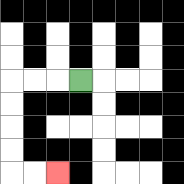{'start': '[3, 3]', 'end': '[2, 7]', 'path_directions': 'L,L,L,D,D,D,D,R,R', 'path_coordinates': '[[3, 3], [2, 3], [1, 3], [0, 3], [0, 4], [0, 5], [0, 6], [0, 7], [1, 7], [2, 7]]'}